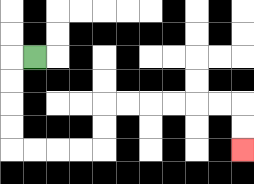{'start': '[1, 2]', 'end': '[10, 6]', 'path_directions': 'L,D,D,D,D,R,R,R,R,U,U,R,R,R,R,R,R,D,D', 'path_coordinates': '[[1, 2], [0, 2], [0, 3], [0, 4], [0, 5], [0, 6], [1, 6], [2, 6], [3, 6], [4, 6], [4, 5], [4, 4], [5, 4], [6, 4], [7, 4], [8, 4], [9, 4], [10, 4], [10, 5], [10, 6]]'}